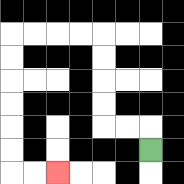{'start': '[6, 6]', 'end': '[2, 7]', 'path_directions': 'U,L,L,U,U,U,U,L,L,L,L,D,D,D,D,D,D,R,R', 'path_coordinates': '[[6, 6], [6, 5], [5, 5], [4, 5], [4, 4], [4, 3], [4, 2], [4, 1], [3, 1], [2, 1], [1, 1], [0, 1], [0, 2], [0, 3], [0, 4], [0, 5], [0, 6], [0, 7], [1, 7], [2, 7]]'}